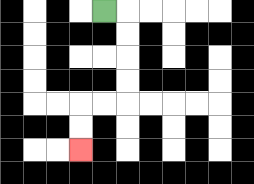{'start': '[4, 0]', 'end': '[3, 6]', 'path_directions': 'R,D,D,D,D,L,L,D,D', 'path_coordinates': '[[4, 0], [5, 0], [5, 1], [5, 2], [5, 3], [5, 4], [4, 4], [3, 4], [3, 5], [3, 6]]'}